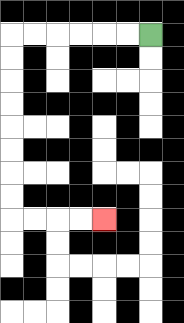{'start': '[6, 1]', 'end': '[4, 9]', 'path_directions': 'L,L,L,L,L,L,D,D,D,D,D,D,D,D,R,R,R,R', 'path_coordinates': '[[6, 1], [5, 1], [4, 1], [3, 1], [2, 1], [1, 1], [0, 1], [0, 2], [0, 3], [0, 4], [0, 5], [0, 6], [0, 7], [0, 8], [0, 9], [1, 9], [2, 9], [3, 9], [4, 9]]'}